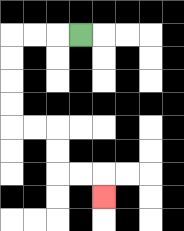{'start': '[3, 1]', 'end': '[4, 8]', 'path_directions': 'L,L,L,D,D,D,D,R,R,D,D,R,R,D', 'path_coordinates': '[[3, 1], [2, 1], [1, 1], [0, 1], [0, 2], [0, 3], [0, 4], [0, 5], [1, 5], [2, 5], [2, 6], [2, 7], [3, 7], [4, 7], [4, 8]]'}